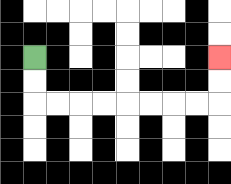{'start': '[1, 2]', 'end': '[9, 2]', 'path_directions': 'D,D,R,R,R,R,R,R,R,R,U,U', 'path_coordinates': '[[1, 2], [1, 3], [1, 4], [2, 4], [3, 4], [4, 4], [5, 4], [6, 4], [7, 4], [8, 4], [9, 4], [9, 3], [9, 2]]'}